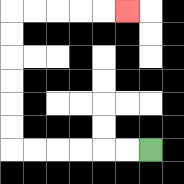{'start': '[6, 6]', 'end': '[5, 0]', 'path_directions': 'L,L,L,L,L,L,U,U,U,U,U,U,R,R,R,R,R', 'path_coordinates': '[[6, 6], [5, 6], [4, 6], [3, 6], [2, 6], [1, 6], [0, 6], [0, 5], [0, 4], [0, 3], [0, 2], [0, 1], [0, 0], [1, 0], [2, 0], [3, 0], [4, 0], [5, 0]]'}